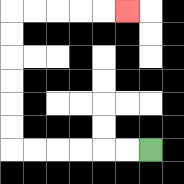{'start': '[6, 6]', 'end': '[5, 0]', 'path_directions': 'L,L,L,L,L,L,U,U,U,U,U,U,R,R,R,R,R', 'path_coordinates': '[[6, 6], [5, 6], [4, 6], [3, 6], [2, 6], [1, 6], [0, 6], [0, 5], [0, 4], [0, 3], [0, 2], [0, 1], [0, 0], [1, 0], [2, 0], [3, 0], [4, 0], [5, 0]]'}